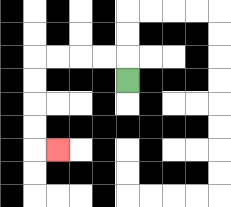{'start': '[5, 3]', 'end': '[2, 6]', 'path_directions': 'U,L,L,L,L,D,D,D,D,R', 'path_coordinates': '[[5, 3], [5, 2], [4, 2], [3, 2], [2, 2], [1, 2], [1, 3], [1, 4], [1, 5], [1, 6], [2, 6]]'}